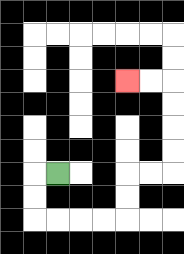{'start': '[2, 7]', 'end': '[5, 3]', 'path_directions': 'L,D,D,R,R,R,R,U,U,R,R,U,U,U,U,L,L', 'path_coordinates': '[[2, 7], [1, 7], [1, 8], [1, 9], [2, 9], [3, 9], [4, 9], [5, 9], [5, 8], [5, 7], [6, 7], [7, 7], [7, 6], [7, 5], [7, 4], [7, 3], [6, 3], [5, 3]]'}